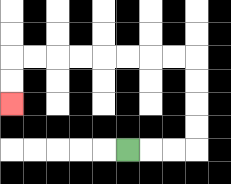{'start': '[5, 6]', 'end': '[0, 4]', 'path_directions': 'R,R,R,U,U,U,U,L,L,L,L,L,L,L,L,D,D', 'path_coordinates': '[[5, 6], [6, 6], [7, 6], [8, 6], [8, 5], [8, 4], [8, 3], [8, 2], [7, 2], [6, 2], [5, 2], [4, 2], [3, 2], [2, 2], [1, 2], [0, 2], [0, 3], [0, 4]]'}